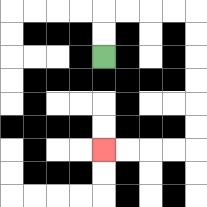{'start': '[4, 2]', 'end': '[4, 6]', 'path_directions': 'U,U,R,R,R,R,D,D,D,D,D,D,L,L,L,L', 'path_coordinates': '[[4, 2], [4, 1], [4, 0], [5, 0], [6, 0], [7, 0], [8, 0], [8, 1], [8, 2], [8, 3], [8, 4], [8, 5], [8, 6], [7, 6], [6, 6], [5, 6], [4, 6]]'}